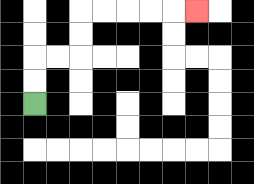{'start': '[1, 4]', 'end': '[8, 0]', 'path_directions': 'U,U,R,R,U,U,R,R,R,R,R', 'path_coordinates': '[[1, 4], [1, 3], [1, 2], [2, 2], [3, 2], [3, 1], [3, 0], [4, 0], [5, 0], [6, 0], [7, 0], [8, 0]]'}